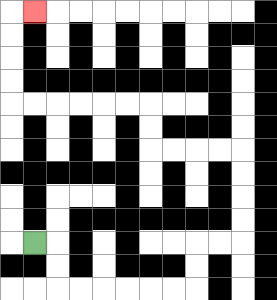{'start': '[1, 10]', 'end': '[1, 0]', 'path_directions': 'R,D,D,R,R,R,R,R,R,U,U,R,R,U,U,U,U,L,L,L,L,U,U,L,L,L,L,L,L,U,U,U,U,R', 'path_coordinates': '[[1, 10], [2, 10], [2, 11], [2, 12], [3, 12], [4, 12], [5, 12], [6, 12], [7, 12], [8, 12], [8, 11], [8, 10], [9, 10], [10, 10], [10, 9], [10, 8], [10, 7], [10, 6], [9, 6], [8, 6], [7, 6], [6, 6], [6, 5], [6, 4], [5, 4], [4, 4], [3, 4], [2, 4], [1, 4], [0, 4], [0, 3], [0, 2], [0, 1], [0, 0], [1, 0]]'}